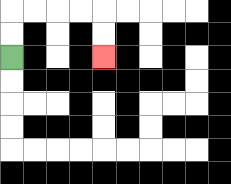{'start': '[0, 2]', 'end': '[4, 2]', 'path_directions': 'U,U,R,R,R,R,D,D', 'path_coordinates': '[[0, 2], [0, 1], [0, 0], [1, 0], [2, 0], [3, 0], [4, 0], [4, 1], [4, 2]]'}